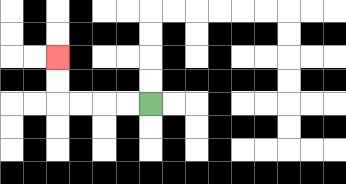{'start': '[6, 4]', 'end': '[2, 2]', 'path_directions': 'L,L,L,L,U,U', 'path_coordinates': '[[6, 4], [5, 4], [4, 4], [3, 4], [2, 4], [2, 3], [2, 2]]'}